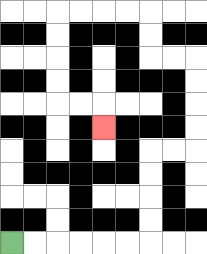{'start': '[0, 10]', 'end': '[4, 5]', 'path_directions': 'R,R,R,R,R,R,U,U,U,U,R,R,U,U,U,U,L,L,U,U,L,L,L,L,D,D,D,D,R,R,D', 'path_coordinates': '[[0, 10], [1, 10], [2, 10], [3, 10], [4, 10], [5, 10], [6, 10], [6, 9], [6, 8], [6, 7], [6, 6], [7, 6], [8, 6], [8, 5], [8, 4], [8, 3], [8, 2], [7, 2], [6, 2], [6, 1], [6, 0], [5, 0], [4, 0], [3, 0], [2, 0], [2, 1], [2, 2], [2, 3], [2, 4], [3, 4], [4, 4], [4, 5]]'}